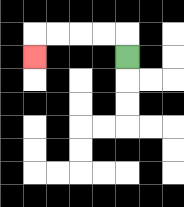{'start': '[5, 2]', 'end': '[1, 2]', 'path_directions': 'U,L,L,L,L,D', 'path_coordinates': '[[5, 2], [5, 1], [4, 1], [3, 1], [2, 1], [1, 1], [1, 2]]'}